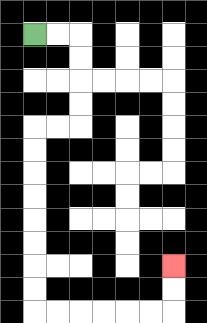{'start': '[1, 1]', 'end': '[7, 11]', 'path_directions': 'R,R,D,D,D,D,L,L,D,D,D,D,D,D,D,D,R,R,R,R,R,R,U,U', 'path_coordinates': '[[1, 1], [2, 1], [3, 1], [3, 2], [3, 3], [3, 4], [3, 5], [2, 5], [1, 5], [1, 6], [1, 7], [1, 8], [1, 9], [1, 10], [1, 11], [1, 12], [1, 13], [2, 13], [3, 13], [4, 13], [5, 13], [6, 13], [7, 13], [7, 12], [7, 11]]'}